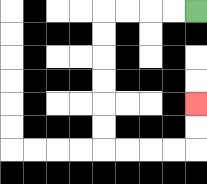{'start': '[8, 0]', 'end': '[8, 4]', 'path_directions': 'L,L,L,L,D,D,D,D,D,D,R,R,R,R,U,U', 'path_coordinates': '[[8, 0], [7, 0], [6, 0], [5, 0], [4, 0], [4, 1], [4, 2], [4, 3], [4, 4], [4, 5], [4, 6], [5, 6], [6, 6], [7, 6], [8, 6], [8, 5], [8, 4]]'}